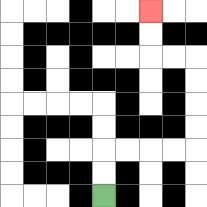{'start': '[4, 8]', 'end': '[6, 0]', 'path_directions': 'U,U,R,R,R,R,U,U,U,U,L,L,U,U', 'path_coordinates': '[[4, 8], [4, 7], [4, 6], [5, 6], [6, 6], [7, 6], [8, 6], [8, 5], [8, 4], [8, 3], [8, 2], [7, 2], [6, 2], [6, 1], [6, 0]]'}